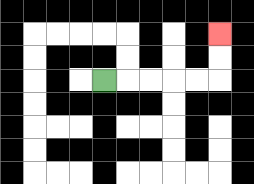{'start': '[4, 3]', 'end': '[9, 1]', 'path_directions': 'R,R,R,R,R,U,U', 'path_coordinates': '[[4, 3], [5, 3], [6, 3], [7, 3], [8, 3], [9, 3], [9, 2], [9, 1]]'}